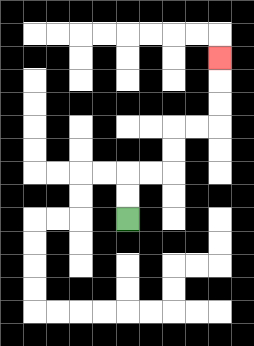{'start': '[5, 9]', 'end': '[9, 2]', 'path_directions': 'U,U,R,R,U,U,R,R,U,U,U', 'path_coordinates': '[[5, 9], [5, 8], [5, 7], [6, 7], [7, 7], [7, 6], [7, 5], [8, 5], [9, 5], [9, 4], [9, 3], [9, 2]]'}